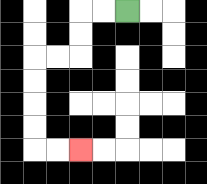{'start': '[5, 0]', 'end': '[3, 6]', 'path_directions': 'L,L,D,D,L,L,D,D,D,D,R,R', 'path_coordinates': '[[5, 0], [4, 0], [3, 0], [3, 1], [3, 2], [2, 2], [1, 2], [1, 3], [1, 4], [1, 5], [1, 6], [2, 6], [3, 6]]'}